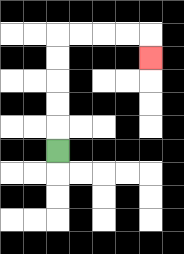{'start': '[2, 6]', 'end': '[6, 2]', 'path_directions': 'U,U,U,U,U,R,R,R,R,D', 'path_coordinates': '[[2, 6], [2, 5], [2, 4], [2, 3], [2, 2], [2, 1], [3, 1], [4, 1], [5, 1], [6, 1], [6, 2]]'}